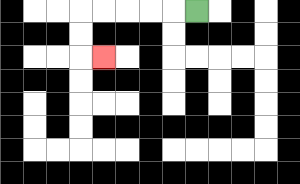{'start': '[8, 0]', 'end': '[4, 2]', 'path_directions': 'L,L,L,L,L,D,D,R', 'path_coordinates': '[[8, 0], [7, 0], [6, 0], [5, 0], [4, 0], [3, 0], [3, 1], [3, 2], [4, 2]]'}